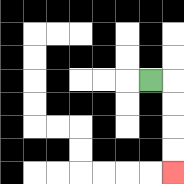{'start': '[6, 3]', 'end': '[7, 7]', 'path_directions': 'R,D,D,D,D', 'path_coordinates': '[[6, 3], [7, 3], [7, 4], [7, 5], [7, 6], [7, 7]]'}